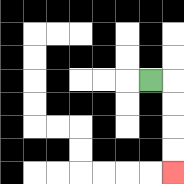{'start': '[6, 3]', 'end': '[7, 7]', 'path_directions': 'R,D,D,D,D', 'path_coordinates': '[[6, 3], [7, 3], [7, 4], [7, 5], [7, 6], [7, 7]]'}